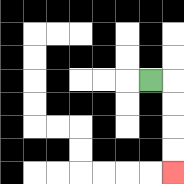{'start': '[6, 3]', 'end': '[7, 7]', 'path_directions': 'R,D,D,D,D', 'path_coordinates': '[[6, 3], [7, 3], [7, 4], [7, 5], [7, 6], [7, 7]]'}